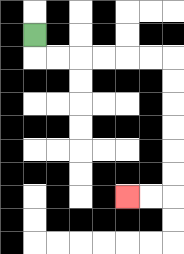{'start': '[1, 1]', 'end': '[5, 8]', 'path_directions': 'D,R,R,R,R,R,R,D,D,D,D,D,D,L,L', 'path_coordinates': '[[1, 1], [1, 2], [2, 2], [3, 2], [4, 2], [5, 2], [6, 2], [7, 2], [7, 3], [7, 4], [7, 5], [7, 6], [7, 7], [7, 8], [6, 8], [5, 8]]'}